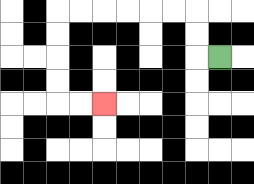{'start': '[9, 2]', 'end': '[4, 4]', 'path_directions': 'L,U,U,L,L,L,L,L,L,D,D,D,D,R,R', 'path_coordinates': '[[9, 2], [8, 2], [8, 1], [8, 0], [7, 0], [6, 0], [5, 0], [4, 0], [3, 0], [2, 0], [2, 1], [2, 2], [2, 3], [2, 4], [3, 4], [4, 4]]'}